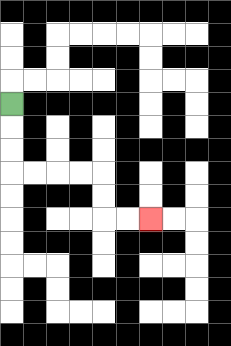{'start': '[0, 4]', 'end': '[6, 9]', 'path_directions': 'D,D,D,R,R,R,R,D,D,R,R', 'path_coordinates': '[[0, 4], [0, 5], [0, 6], [0, 7], [1, 7], [2, 7], [3, 7], [4, 7], [4, 8], [4, 9], [5, 9], [6, 9]]'}